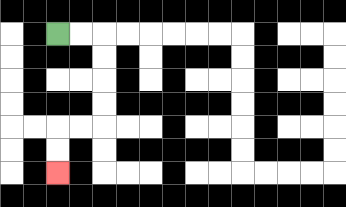{'start': '[2, 1]', 'end': '[2, 7]', 'path_directions': 'R,R,D,D,D,D,L,L,D,D', 'path_coordinates': '[[2, 1], [3, 1], [4, 1], [4, 2], [4, 3], [4, 4], [4, 5], [3, 5], [2, 5], [2, 6], [2, 7]]'}